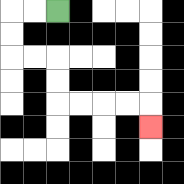{'start': '[2, 0]', 'end': '[6, 5]', 'path_directions': 'L,L,D,D,R,R,D,D,R,R,R,R,D', 'path_coordinates': '[[2, 0], [1, 0], [0, 0], [0, 1], [0, 2], [1, 2], [2, 2], [2, 3], [2, 4], [3, 4], [4, 4], [5, 4], [6, 4], [6, 5]]'}